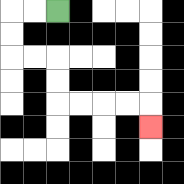{'start': '[2, 0]', 'end': '[6, 5]', 'path_directions': 'L,L,D,D,R,R,D,D,R,R,R,R,D', 'path_coordinates': '[[2, 0], [1, 0], [0, 0], [0, 1], [0, 2], [1, 2], [2, 2], [2, 3], [2, 4], [3, 4], [4, 4], [5, 4], [6, 4], [6, 5]]'}